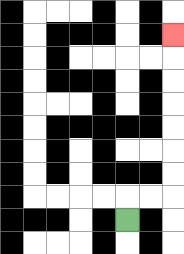{'start': '[5, 9]', 'end': '[7, 1]', 'path_directions': 'U,R,R,U,U,U,U,U,U,U', 'path_coordinates': '[[5, 9], [5, 8], [6, 8], [7, 8], [7, 7], [7, 6], [7, 5], [7, 4], [7, 3], [7, 2], [7, 1]]'}